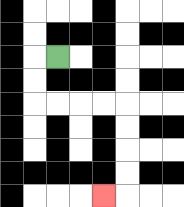{'start': '[2, 2]', 'end': '[4, 8]', 'path_directions': 'L,D,D,R,R,R,R,D,D,D,D,L', 'path_coordinates': '[[2, 2], [1, 2], [1, 3], [1, 4], [2, 4], [3, 4], [4, 4], [5, 4], [5, 5], [5, 6], [5, 7], [5, 8], [4, 8]]'}